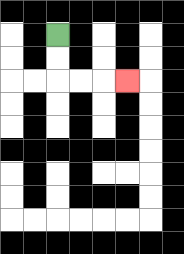{'start': '[2, 1]', 'end': '[5, 3]', 'path_directions': 'D,D,R,R,R', 'path_coordinates': '[[2, 1], [2, 2], [2, 3], [3, 3], [4, 3], [5, 3]]'}